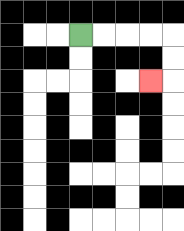{'start': '[3, 1]', 'end': '[6, 3]', 'path_directions': 'R,R,R,R,D,D,L', 'path_coordinates': '[[3, 1], [4, 1], [5, 1], [6, 1], [7, 1], [7, 2], [7, 3], [6, 3]]'}